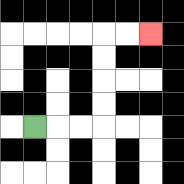{'start': '[1, 5]', 'end': '[6, 1]', 'path_directions': 'R,R,R,U,U,U,U,R,R', 'path_coordinates': '[[1, 5], [2, 5], [3, 5], [4, 5], [4, 4], [4, 3], [4, 2], [4, 1], [5, 1], [6, 1]]'}